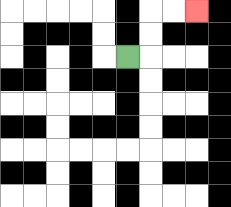{'start': '[5, 2]', 'end': '[8, 0]', 'path_directions': 'R,U,U,R,R', 'path_coordinates': '[[5, 2], [6, 2], [6, 1], [6, 0], [7, 0], [8, 0]]'}